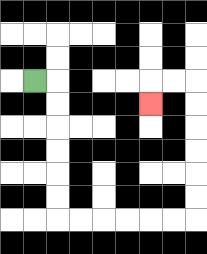{'start': '[1, 3]', 'end': '[6, 4]', 'path_directions': 'R,D,D,D,D,D,D,R,R,R,R,R,R,U,U,U,U,U,U,L,L,D', 'path_coordinates': '[[1, 3], [2, 3], [2, 4], [2, 5], [2, 6], [2, 7], [2, 8], [2, 9], [3, 9], [4, 9], [5, 9], [6, 9], [7, 9], [8, 9], [8, 8], [8, 7], [8, 6], [8, 5], [8, 4], [8, 3], [7, 3], [6, 3], [6, 4]]'}